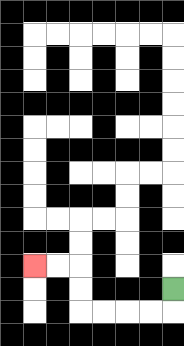{'start': '[7, 12]', 'end': '[1, 11]', 'path_directions': 'D,L,L,L,L,U,U,L,L', 'path_coordinates': '[[7, 12], [7, 13], [6, 13], [5, 13], [4, 13], [3, 13], [3, 12], [3, 11], [2, 11], [1, 11]]'}